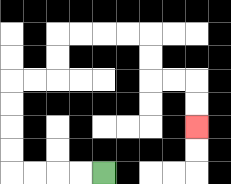{'start': '[4, 7]', 'end': '[8, 5]', 'path_directions': 'L,L,L,L,U,U,U,U,R,R,U,U,R,R,R,R,D,D,R,R,D,D', 'path_coordinates': '[[4, 7], [3, 7], [2, 7], [1, 7], [0, 7], [0, 6], [0, 5], [0, 4], [0, 3], [1, 3], [2, 3], [2, 2], [2, 1], [3, 1], [4, 1], [5, 1], [6, 1], [6, 2], [6, 3], [7, 3], [8, 3], [8, 4], [8, 5]]'}